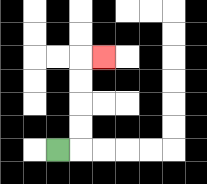{'start': '[2, 6]', 'end': '[4, 2]', 'path_directions': 'R,U,U,U,U,R', 'path_coordinates': '[[2, 6], [3, 6], [3, 5], [3, 4], [3, 3], [3, 2], [4, 2]]'}